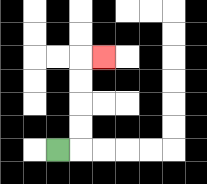{'start': '[2, 6]', 'end': '[4, 2]', 'path_directions': 'R,U,U,U,U,R', 'path_coordinates': '[[2, 6], [3, 6], [3, 5], [3, 4], [3, 3], [3, 2], [4, 2]]'}